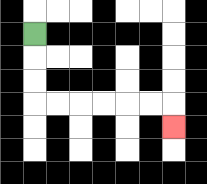{'start': '[1, 1]', 'end': '[7, 5]', 'path_directions': 'D,D,D,R,R,R,R,R,R,D', 'path_coordinates': '[[1, 1], [1, 2], [1, 3], [1, 4], [2, 4], [3, 4], [4, 4], [5, 4], [6, 4], [7, 4], [7, 5]]'}